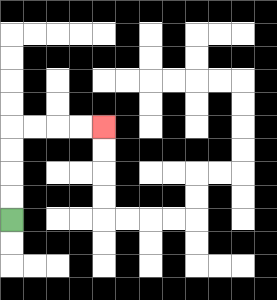{'start': '[0, 9]', 'end': '[4, 5]', 'path_directions': 'U,U,U,U,R,R,R,R', 'path_coordinates': '[[0, 9], [0, 8], [0, 7], [0, 6], [0, 5], [1, 5], [2, 5], [3, 5], [4, 5]]'}